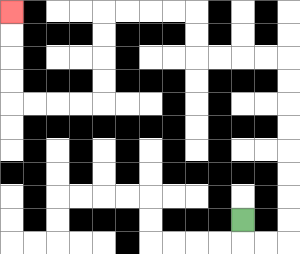{'start': '[10, 9]', 'end': '[0, 0]', 'path_directions': 'D,R,R,U,U,U,U,U,U,U,U,L,L,L,L,U,U,L,L,L,L,D,D,D,D,L,L,L,L,U,U,U,U', 'path_coordinates': '[[10, 9], [10, 10], [11, 10], [12, 10], [12, 9], [12, 8], [12, 7], [12, 6], [12, 5], [12, 4], [12, 3], [12, 2], [11, 2], [10, 2], [9, 2], [8, 2], [8, 1], [8, 0], [7, 0], [6, 0], [5, 0], [4, 0], [4, 1], [4, 2], [4, 3], [4, 4], [3, 4], [2, 4], [1, 4], [0, 4], [0, 3], [0, 2], [0, 1], [0, 0]]'}